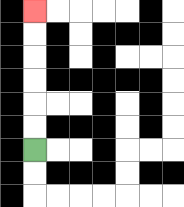{'start': '[1, 6]', 'end': '[1, 0]', 'path_directions': 'U,U,U,U,U,U', 'path_coordinates': '[[1, 6], [1, 5], [1, 4], [1, 3], [1, 2], [1, 1], [1, 0]]'}